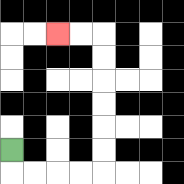{'start': '[0, 6]', 'end': '[2, 1]', 'path_directions': 'D,R,R,R,R,U,U,U,U,U,U,L,L', 'path_coordinates': '[[0, 6], [0, 7], [1, 7], [2, 7], [3, 7], [4, 7], [4, 6], [4, 5], [4, 4], [4, 3], [4, 2], [4, 1], [3, 1], [2, 1]]'}